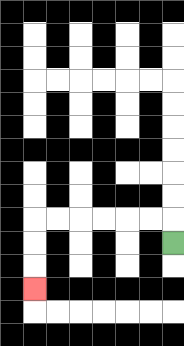{'start': '[7, 10]', 'end': '[1, 12]', 'path_directions': 'U,L,L,L,L,L,L,D,D,D', 'path_coordinates': '[[7, 10], [7, 9], [6, 9], [5, 9], [4, 9], [3, 9], [2, 9], [1, 9], [1, 10], [1, 11], [1, 12]]'}